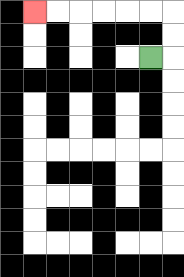{'start': '[6, 2]', 'end': '[1, 0]', 'path_directions': 'R,U,U,L,L,L,L,L,L', 'path_coordinates': '[[6, 2], [7, 2], [7, 1], [7, 0], [6, 0], [5, 0], [4, 0], [3, 0], [2, 0], [1, 0]]'}